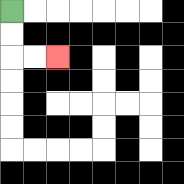{'start': '[0, 0]', 'end': '[2, 2]', 'path_directions': 'D,D,R,R', 'path_coordinates': '[[0, 0], [0, 1], [0, 2], [1, 2], [2, 2]]'}